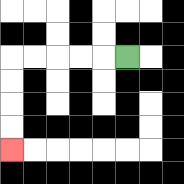{'start': '[5, 2]', 'end': '[0, 6]', 'path_directions': 'L,L,L,L,L,D,D,D,D', 'path_coordinates': '[[5, 2], [4, 2], [3, 2], [2, 2], [1, 2], [0, 2], [0, 3], [0, 4], [0, 5], [0, 6]]'}